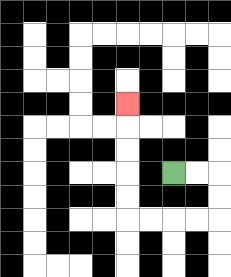{'start': '[7, 7]', 'end': '[5, 4]', 'path_directions': 'R,R,D,D,L,L,L,L,U,U,U,U,U', 'path_coordinates': '[[7, 7], [8, 7], [9, 7], [9, 8], [9, 9], [8, 9], [7, 9], [6, 9], [5, 9], [5, 8], [5, 7], [5, 6], [5, 5], [5, 4]]'}